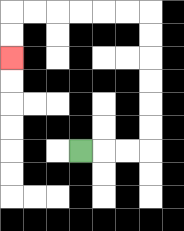{'start': '[3, 6]', 'end': '[0, 2]', 'path_directions': 'R,R,R,U,U,U,U,U,U,L,L,L,L,L,L,D,D', 'path_coordinates': '[[3, 6], [4, 6], [5, 6], [6, 6], [6, 5], [6, 4], [6, 3], [6, 2], [6, 1], [6, 0], [5, 0], [4, 0], [3, 0], [2, 0], [1, 0], [0, 0], [0, 1], [0, 2]]'}